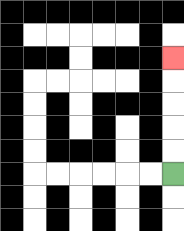{'start': '[7, 7]', 'end': '[7, 2]', 'path_directions': 'U,U,U,U,U', 'path_coordinates': '[[7, 7], [7, 6], [7, 5], [7, 4], [7, 3], [7, 2]]'}